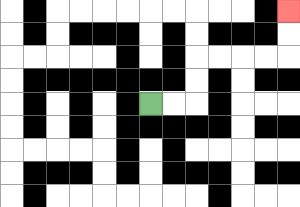{'start': '[6, 4]', 'end': '[12, 0]', 'path_directions': 'R,R,U,U,R,R,R,R,U,U', 'path_coordinates': '[[6, 4], [7, 4], [8, 4], [8, 3], [8, 2], [9, 2], [10, 2], [11, 2], [12, 2], [12, 1], [12, 0]]'}